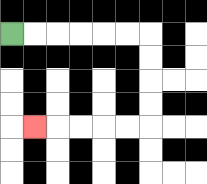{'start': '[0, 1]', 'end': '[1, 5]', 'path_directions': 'R,R,R,R,R,R,D,D,D,D,L,L,L,L,L', 'path_coordinates': '[[0, 1], [1, 1], [2, 1], [3, 1], [4, 1], [5, 1], [6, 1], [6, 2], [6, 3], [6, 4], [6, 5], [5, 5], [4, 5], [3, 5], [2, 5], [1, 5]]'}